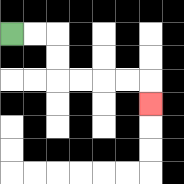{'start': '[0, 1]', 'end': '[6, 4]', 'path_directions': 'R,R,D,D,R,R,R,R,D', 'path_coordinates': '[[0, 1], [1, 1], [2, 1], [2, 2], [2, 3], [3, 3], [4, 3], [5, 3], [6, 3], [6, 4]]'}